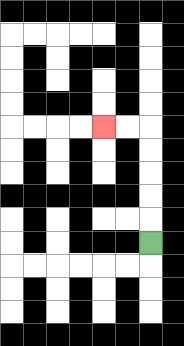{'start': '[6, 10]', 'end': '[4, 5]', 'path_directions': 'U,U,U,U,U,L,L', 'path_coordinates': '[[6, 10], [6, 9], [6, 8], [6, 7], [6, 6], [6, 5], [5, 5], [4, 5]]'}